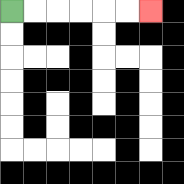{'start': '[0, 0]', 'end': '[6, 0]', 'path_directions': 'R,R,R,R,R,R', 'path_coordinates': '[[0, 0], [1, 0], [2, 0], [3, 0], [4, 0], [5, 0], [6, 0]]'}